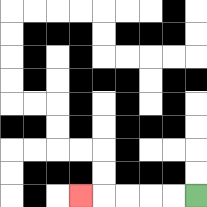{'start': '[8, 8]', 'end': '[3, 8]', 'path_directions': 'L,L,L,L,L', 'path_coordinates': '[[8, 8], [7, 8], [6, 8], [5, 8], [4, 8], [3, 8]]'}